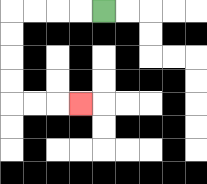{'start': '[4, 0]', 'end': '[3, 4]', 'path_directions': 'L,L,L,L,D,D,D,D,R,R,R', 'path_coordinates': '[[4, 0], [3, 0], [2, 0], [1, 0], [0, 0], [0, 1], [0, 2], [0, 3], [0, 4], [1, 4], [2, 4], [3, 4]]'}